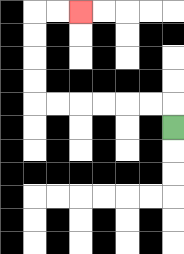{'start': '[7, 5]', 'end': '[3, 0]', 'path_directions': 'U,L,L,L,L,L,L,U,U,U,U,R,R', 'path_coordinates': '[[7, 5], [7, 4], [6, 4], [5, 4], [4, 4], [3, 4], [2, 4], [1, 4], [1, 3], [1, 2], [1, 1], [1, 0], [2, 0], [3, 0]]'}